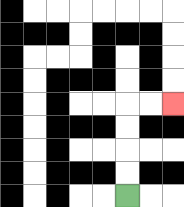{'start': '[5, 8]', 'end': '[7, 4]', 'path_directions': 'U,U,U,U,R,R', 'path_coordinates': '[[5, 8], [5, 7], [5, 6], [5, 5], [5, 4], [6, 4], [7, 4]]'}